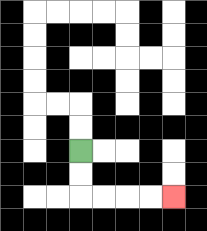{'start': '[3, 6]', 'end': '[7, 8]', 'path_directions': 'D,D,R,R,R,R', 'path_coordinates': '[[3, 6], [3, 7], [3, 8], [4, 8], [5, 8], [6, 8], [7, 8]]'}